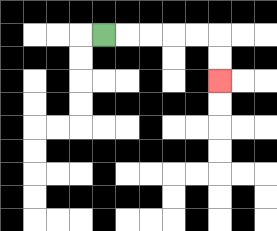{'start': '[4, 1]', 'end': '[9, 3]', 'path_directions': 'R,R,R,R,R,D,D', 'path_coordinates': '[[4, 1], [5, 1], [6, 1], [7, 1], [8, 1], [9, 1], [9, 2], [9, 3]]'}